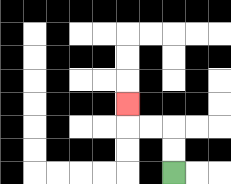{'start': '[7, 7]', 'end': '[5, 4]', 'path_directions': 'U,U,L,L,U', 'path_coordinates': '[[7, 7], [7, 6], [7, 5], [6, 5], [5, 5], [5, 4]]'}